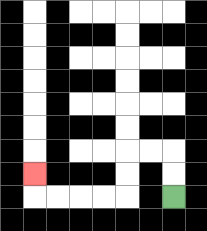{'start': '[7, 8]', 'end': '[1, 7]', 'path_directions': 'U,U,L,L,D,D,L,L,L,L,U', 'path_coordinates': '[[7, 8], [7, 7], [7, 6], [6, 6], [5, 6], [5, 7], [5, 8], [4, 8], [3, 8], [2, 8], [1, 8], [1, 7]]'}